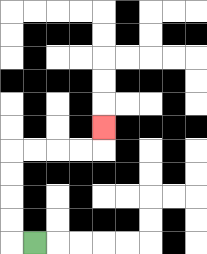{'start': '[1, 10]', 'end': '[4, 5]', 'path_directions': 'L,U,U,U,U,R,R,R,R,U', 'path_coordinates': '[[1, 10], [0, 10], [0, 9], [0, 8], [0, 7], [0, 6], [1, 6], [2, 6], [3, 6], [4, 6], [4, 5]]'}